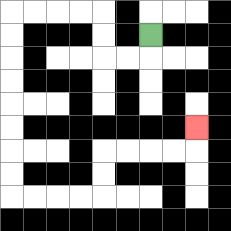{'start': '[6, 1]', 'end': '[8, 5]', 'path_directions': 'D,L,L,U,U,L,L,L,L,D,D,D,D,D,D,D,D,R,R,R,R,U,U,R,R,R,R,U', 'path_coordinates': '[[6, 1], [6, 2], [5, 2], [4, 2], [4, 1], [4, 0], [3, 0], [2, 0], [1, 0], [0, 0], [0, 1], [0, 2], [0, 3], [0, 4], [0, 5], [0, 6], [0, 7], [0, 8], [1, 8], [2, 8], [3, 8], [4, 8], [4, 7], [4, 6], [5, 6], [6, 6], [7, 6], [8, 6], [8, 5]]'}